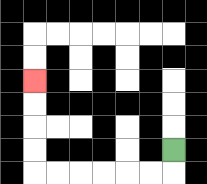{'start': '[7, 6]', 'end': '[1, 3]', 'path_directions': 'D,L,L,L,L,L,L,U,U,U,U', 'path_coordinates': '[[7, 6], [7, 7], [6, 7], [5, 7], [4, 7], [3, 7], [2, 7], [1, 7], [1, 6], [1, 5], [1, 4], [1, 3]]'}